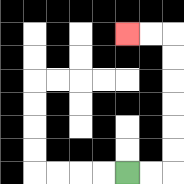{'start': '[5, 7]', 'end': '[5, 1]', 'path_directions': 'R,R,U,U,U,U,U,U,L,L', 'path_coordinates': '[[5, 7], [6, 7], [7, 7], [7, 6], [7, 5], [7, 4], [7, 3], [7, 2], [7, 1], [6, 1], [5, 1]]'}